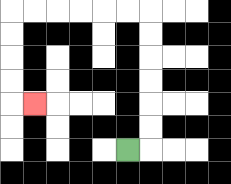{'start': '[5, 6]', 'end': '[1, 4]', 'path_directions': 'R,U,U,U,U,U,U,L,L,L,L,L,L,D,D,D,D,R', 'path_coordinates': '[[5, 6], [6, 6], [6, 5], [6, 4], [6, 3], [6, 2], [6, 1], [6, 0], [5, 0], [4, 0], [3, 0], [2, 0], [1, 0], [0, 0], [0, 1], [0, 2], [0, 3], [0, 4], [1, 4]]'}